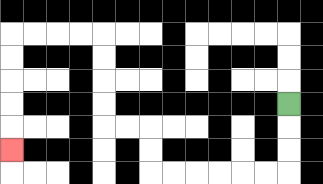{'start': '[12, 4]', 'end': '[0, 6]', 'path_directions': 'D,D,D,L,L,L,L,L,L,U,U,L,L,U,U,U,U,L,L,L,L,D,D,D,D,D', 'path_coordinates': '[[12, 4], [12, 5], [12, 6], [12, 7], [11, 7], [10, 7], [9, 7], [8, 7], [7, 7], [6, 7], [6, 6], [6, 5], [5, 5], [4, 5], [4, 4], [4, 3], [4, 2], [4, 1], [3, 1], [2, 1], [1, 1], [0, 1], [0, 2], [0, 3], [0, 4], [0, 5], [0, 6]]'}